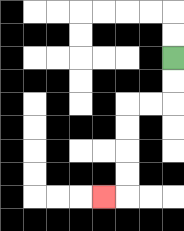{'start': '[7, 2]', 'end': '[4, 8]', 'path_directions': 'D,D,L,L,D,D,D,D,L', 'path_coordinates': '[[7, 2], [7, 3], [7, 4], [6, 4], [5, 4], [5, 5], [5, 6], [5, 7], [5, 8], [4, 8]]'}